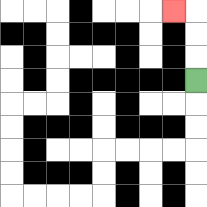{'start': '[8, 3]', 'end': '[7, 0]', 'path_directions': 'U,U,U,L', 'path_coordinates': '[[8, 3], [8, 2], [8, 1], [8, 0], [7, 0]]'}